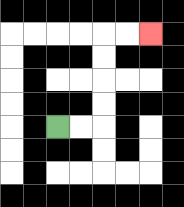{'start': '[2, 5]', 'end': '[6, 1]', 'path_directions': 'R,R,U,U,U,U,R,R', 'path_coordinates': '[[2, 5], [3, 5], [4, 5], [4, 4], [4, 3], [4, 2], [4, 1], [5, 1], [6, 1]]'}